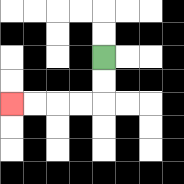{'start': '[4, 2]', 'end': '[0, 4]', 'path_directions': 'D,D,L,L,L,L', 'path_coordinates': '[[4, 2], [4, 3], [4, 4], [3, 4], [2, 4], [1, 4], [0, 4]]'}